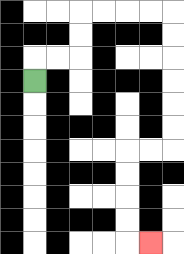{'start': '[1, 3]', 'end': '[6, 10]', 'path_directions': 'U,R,R,U,U,R,R,R,R,D,D,D,D,D,D,L,L,D,D,D,D,R', 'path_coordinates': '[[1, 3], [1, 2], [2, 2], [3, 2], [3, 1], [3, 0], [4, 0], [5, 0], [6, 0], [7, 0], [7, 1], [7, 2], [7, 3], [7, 4], [7, 5], [7, 6], [6, 6], [5, 6], [5, 7], [5, 8], [5, 9], [5, 10], [6, 10]]'}